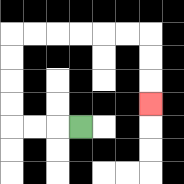{'start': '[3, 5]', 'end': '[6, 4]', 'path_directions': 'L,L,L,U,U,U,U,R,R,R,R,R,R,D,D,D', 'path_coordinates': '[[3, 5], [2, 5], [1, 5], [0, 5], [0, 4], [0, 3], [0, 2], [0, 1], [1, 1], [2, 1], [3, 1], [4, 1], [5, 1], [6, 1], [6, 2], [6, 3], [6, 4]]'}